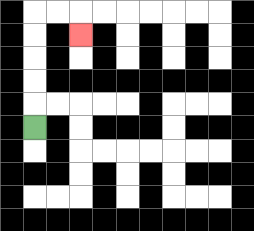{'start': '[1, 5]', 'end': '[3, 1]', 'path_directions': 'U,U,U,U,U,R,R,D', 'path_coordinates': '[[1, 5], [1, 4], [1, 3], [1, 2], [1, 1], [1, 0], [2, 0], [3, 0], [3, 1]]'}